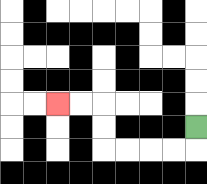{'start': '[8, 5]', 'end': '[2, 4]', 'path_directions': 'D,L,L,L,L,U,U,L,L', 'path_coordinates': '[[8, 5], [8, 6], [7, 6], [6, 6], [5, 6], [4, 6], [4, 5], [4, 4], [3, 4], [2, 4]]'}